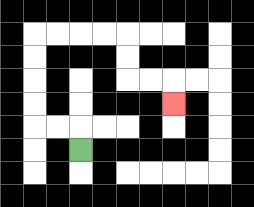{'start': '[3, 6]', 'end': '[7, 4]', 'path_directions': 'U,L,L,U,U,U,U,R,R,R,R,D,D,R,R,D', 'path_coordinates': '[[3, 6], [3, 5], [2, 5], [1, 5], [1, 4], [1, 3], [1, 2], [1, 1], [2, 1], [3, 1], [4, 1], [5, 1], [5, 2], [5, 3], [6, 3], [7, 3], [7, 4]]'}